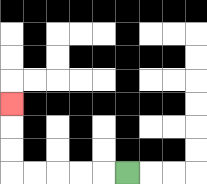{'start': '[5, 7]', 'end': '[0, 4]', 'path_directions': 'L,L,L,L,L,U,U,U', 'path_coordinates': '[[5, 7], [4, 7], [3, 7], [2, 7], [1, 7], [0, 7], [0, 6], [0, 5], [0, 4]]'}